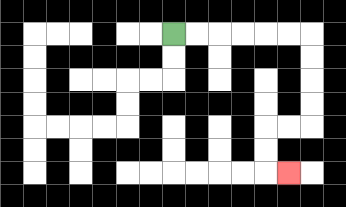{'start': '[7, 1]', 'end': '[12, 7]', 'path_directions': 'R,R,R,R,R,R,D,D,D,D,L,L,D,D,R', 'path_coordinates': '[[7, 1], [8, 1], [9, 1], [10, 1], [11, 1], [12, 1], [13, 1], [13, 2], [13, 3], [13, 4], [13, 5], [12, 5], [11, 5], [11, 6], [11, 7], [12, 7]]'}